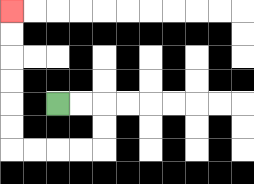{'start': '[2, 4]', 'end': '[0, 0]', 'path_directions': 'R,R,D,D,L,L,L,L,U,U,U,U,U,U', 'path_coordinates': '[[2, 4], [3, 4], [4, 4], [4, 5], [4, 6], [3, 6], [2, 6], [1, 6], [0, 6], [0, 5], [0, 4], [0, 3], [0, 2], [0, 1], [0, 0]]'}